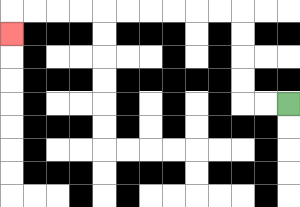{'start': '[12, 4]', 'end': '[0, 1]', 'path_directions': 'L,L,U,U,U,U,L,L,L,L,L,L,L,L,L,L,D', 'path_coordinates': '[[12, 4], [11, 4], [10, 4], [10, 3], [10, 2], [10, 1], [10, 0], [9, 0], [8, 0], [7, 0], [6, 0], [5, 0], [4, 0], [3, 0], [2, 0], [1, 0], [0, 0], [0, 1]]'}